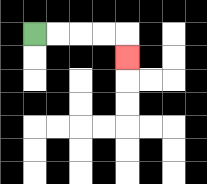{'start': '[1, 1]', 'end': '[5, 2]', 'path_directions': 'R,R,R,R,D', 'path_coordinates': '[[1, 1], [2, 1], [3, 1], [4, 1], [5, 1], [5, 2]]'}